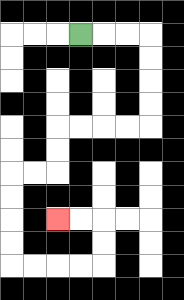{'start': '[3, 1]', 'end': '[2, 9]', 'path_directions': 'R,R,R,D,D,D,D,L,L,L,L,D,D,L,L,D,D,D,D,R,R,R,R,U,U,L,L', 'path_coordinates': '[[3, 1], [4, 1], [5, 1], [6, 1], [6, 2], [6, 3], [6, 4], [6, 5], [5, 5], [4, 5], [3, 5], [2, 5], [2, 6], [2, 7], [1, 7], [0, 7], [0, 8], [0, 9], [0, 10], [0, 11], [1, 11], [2, 11], [3, 11], [4, 11], [4, 10], [4, 9], [3, 9], [2, 9]]'}